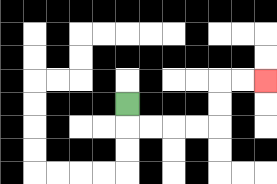{'start': '[5, 4]', 'end': '[11, 3]', 'path_directions': 'D,R,R,R,R,U,U,R,R', 'path_coordinates': '[[5, 4], [5, 5], [6, 5], [7, 5], [8, 5], [9, 5], [9, 4], [9, 3], [10, 3], [11, 3]]'}